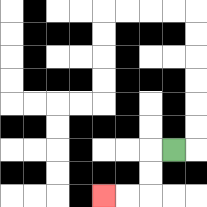{'start': '[7, 6]', 'end': '[4, 8]', 'path_directions': 'L,D,D,L,L', 'path_coordinates': '[[7, 6], [6, 6], [6, 7], [6, 8], [5, 8], [4, 8]]'}